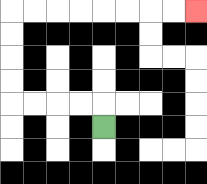{'start': '[4, 5]', 'end': '[8, 0]', 'path_directions': 'U,L,L,L,L,U,U,U,U,R,R,R,R,R,R,R,R', 'path_coordinates': '[[4, 5], [4, 4], [3, 4], [2, 4], [1, 4], [0, 4], [0, 3], [0, 2], [0, 1], [0, 0], [1, 0], [2, 0], [3, 0], [4, 0], [5, 0], [6, 0], [7, 0], [8, 0]]'}